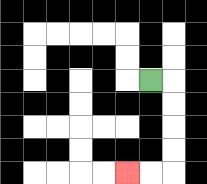{'start': '[6, 3]', 'end': '[5, 7]', 'path_directions': 'R,D,D,D,D,L,L', 'path_coordinates': '[[6, 3], [7, 3], [7, 4], [7, 5], [7, 6], [7, 7], [6, 7], [5, 7]]'}